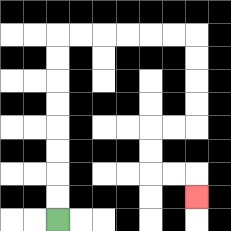{'start': '[2, 9]', 'end': '[8, 8]', 'path_directions': 'U,U,U,U,U,U,U,U,R,R,R,R,R,R,D,D,D,D,L,L,D,D,R,R,D', 'path_coordinates': '[[2, 9], [2, 8], [2, 7], [2, 6], [2, 5], [2, 4], [2, 3], [2, 2], [2, 1], [3, 1], [4, 1], [5, 1], [6, 1], [7, 1], [8, 1], [8, 2], [8, 3], [8, 4], [8, 5], [7, 5], [6, 5], [6, 6], [6, 7], [7, 7], [8, 7], [8, 8]]'}